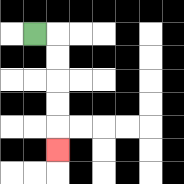{'start': '[1, 1]', 'end': '[2, 6]', 'path_directions': 'R,D,D,D,D,D', 'path_coordinates': '[[1, 1], [2, 1], [2, 2], [2, 3], [2, 4], [2, 5], [2, 6]]'}